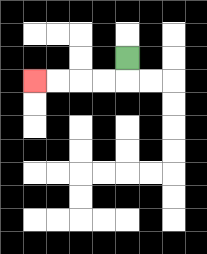{'start': '[5, 2]', 'end': '[1, 3]', 'path_directions': 'D,L,L,L,L', 'path_coordinates': '[[5, 2], [5, 3], [4, 3], [3, 3], [2, 3], [1, 3]]'}